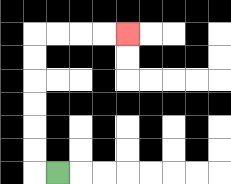{'start': '[2, 7]', 'end': '[5, 1]', 'path_directions': 'L,U,U,U,U,U,U,R,R,R,R', 'path_coordinates': '[[2, 7], [1, 7], [1, 6], [1, 5], [1, 4], [1, 3], [1, 2], [1, 1], [2, 1], [3, 1], [4, 1], [5, 1]]'}